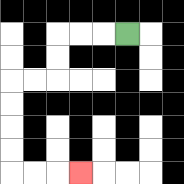{'start': '[5, 1]', 'end': '[3, 7]', 'path_directions': 'L,L,L,D,D,L,L,D,D,D,D,R,R,R', 'path_coordinates': '[[5, 1], [4, 1], [3, 1], [2, 1], [2, 2], [2, 3], [1, 3], [0, 3], [0, 4], [0, 5], [0, 6], [0, 7], [1, 7], [2, 7], [3, 7]]'}